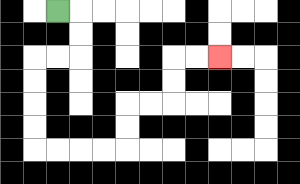{'start': '[2, 0]', 'end': '[9, 2]', 'path_directions': 'R,D,D,L,L,D,D,D,D,R,R,R,R,U,U,R,R,U,U,R,R', 'path_coordinates': '[[2, 0], [3, 0], [3, 1], [3, 2], [2, 2], [1, 2], [1, 3], [1, 4], [1, 5], [1, 6], [2, 6], [3, 6], [4, 6], [5, 6], [5, 5], [5, 4], [6, 4], [7, 4], [7, 3], [7, 2], [8, 2], [9, 2]]'}